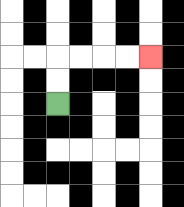{'start': '[2, 4]', 'end': '[6, 2]', 'path_directions': 'U,U,R,R,R,R', 'path_coordinates': '[[2, 4], [2, 3], [2, 2], [3, 2], [4, 2], [5, 2], [6, 2]]'}